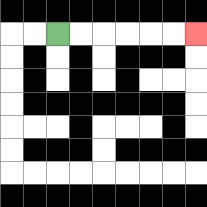{'start': '[2, 1]', 'end': '[8, 1]', 'path_directions': 'R,R,R,R,R,R', 'path_coordinates': '[[2, 1], [3, 1], [4, 1], [5, 1], [6, 1], [7, 1], [8, 1]]'}